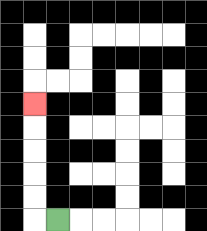{'start': '[2, 9]', 'end': '[1, 4]', 'path_directions': 'L,U,U,U,U,U', 'path_coordinates': '[[2, 9], [1, 9], [1, 8], [1, 7], [1, 6], [1, 5], [1, 4]]'}